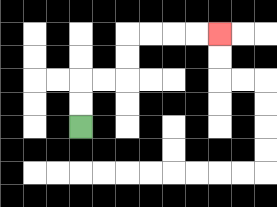{'start': '[3, 5]', 'end': '[9, 1]', 'path_directions': 'U,U,R,R,U,U,R,R,R,R', 'path_coordinates': '[[3, 5], [3, 4], [3, 3], [4, 3], [5, 3], [5, 2], [5, 1], [6, 1], [7, 1], [8, 1], [9, 1]]'}